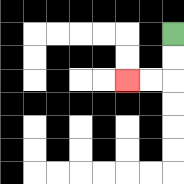{'start': '[7, 1]', 'end': '[5, 3]', 'path_directions': 'D,D,L,L', 'path_coordinates': '[[7, 1], [7, 2], [7, 3], [6, 3], [5, 3]]'}